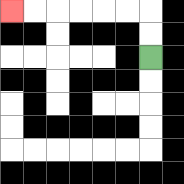{'start': '[6, 2]', 'end': '[0, 0]', 'path_directions': 'U,U,L,L,L,L,L,L', 'path_coordinates': '[[6, 2], [6, 1], [6, 0], [5, 0], [4, 0], [3, 0], [2, 0], [1, 0], [0, 0]]'}